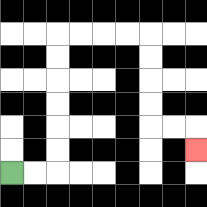{'start': '[0, 7]', 'end': '[8, 6]', 'path_directions': 'R,R,U,U,U,U,U,U,R,R,R,R,D,D,D,D,R,R,D', 'path_coordinates': '[[0, 7], [1, 7], [2, 7], [2, 6], [2, 5], [2, 4], [2, 3], [2, 2], [2, 1], [3, 1], [4, 1], [5, 1], [6, 1], [6, 2], [6, 3], [6, 4], [6, 5], [7, 5], [8, 5], [8, 6]]'}